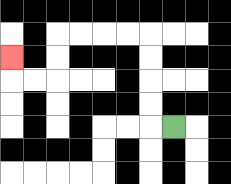{'start': '[7, 5]', 'end': '[0, 2]', 'path_directions': 'L,U,U,U,U,L,L,L,L,D,D,L,L,U', 'path_coordinates': '[[7, 5], [6, 5], [6, 4], [6, 3], [6, 2], [6, 1], [5, 1], [4, 1], [3, 1], [2, 1], [2, 2], [2, 3], [1, 3], [0, 3], [0, 2]]'}